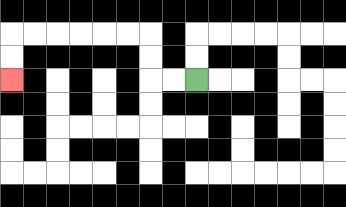{'start': '[8, 3]', 'end': '[0, 3]', 'path_directions': 'L,L,U,U,L,L,L,L,L,L,D,D', 'path_coordinates': '[[8, 3], [7, 3], [6, 3], [6, 2], [6, 1], [5, 1], [4, 1], [3, 1], [2, 1], [1, 1], [0, 1], [0, 2], [0, 3]]'}